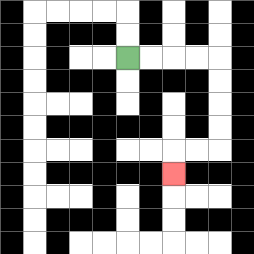{'start': '[5, 2]', 'end': '[7, 7]', 'path_directions': 'R,R,R,R,D,D,D,D,L,L,D', 'path_coordinates': '[[5, 2], [6, 2], [7, 2], [8, 2], [9, 2], [9, 3], [9, 4], [9, 5], [9, 6], [8, 6], [7, 6], [7, 7]]'}